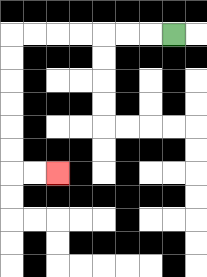{'start': '[7, 1]', 'end': '[2, 7]', 'path_directions': 'L,L,L,L,L,L,L,D,D,D,D,D,D,R,R', 'path_coordinates': '[[7, 1], [6, 1], [5, 1], [4, 1], [3, 1], [2, 1], [1, 1], [0, 1], [0, 2], [0, 3], [0, 4], [0, 5], [0, 6], [0, 7], [1, 7], [2, 7]]'}